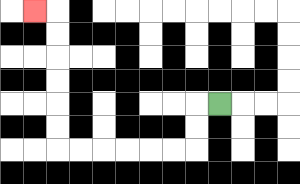{'start': '[9, 4]', 'end': '[1, 0]', 'path_directions': 'L,D,D,L,L,L,L,L,L,U,U,U,U,U,U,L', 'path_coordinates': '[[9, 4], [8, 4], [8, 5], [8, 6], [7, 6], [6, 6], [5, 6], [4, 6], [3, 6], [2, 6], [2, 5], [2, 4], [2, 3], [2, 2], [2, 1], [2, 0], [1, 0]]'}